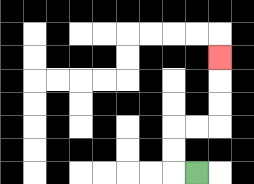{'start': '[8, 7]', 'end': '[9, 2]', 'path_directions': 'L,U,U,R,R,U,U,U', 'path_coordinates': '[[8, 7], [7, 7], [7, 6], [7, 5], [8, 5], [9, 5], [9, 4], [9, 3], [9, 2]]'}